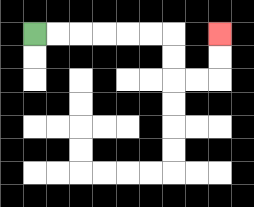{'start': '[1, 1]', 'end': '[9, 1]', 'path_directions': 'R,R,R,R,R,R,D,D,R,R,U,U', 'path_coordinates': '[[1, 1], [2, 1], [3, 1], [4, 1], [5, 1], [6, 1], [7, 1], [7, 2], [7, 3], [8, 3], [9, 3], [9, 2], [9, 1]]'}